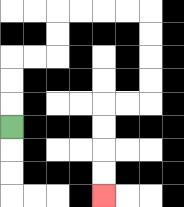{'start': '[0, 5]', 'end': '[4, 8]', 'path_directions': 'U,U,U,R,R,U,U,R,R,R,R,D,D,D,D,L,L,D,D,D,D', 'path_coordinates': '[[0, 5], [0, 4], [0, 3], [0, 2], [1, 2], [2, 2], [2, 1], [2, 0], [3, 0], [4, 0], [5, 0], [6, 0], [6, 1], [6, 2], [6, 3], [6, 4], [5, 4], [4, 4], [4, 5], [4, 6], [4, 7], [4, 8]]'}